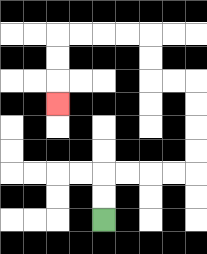{'start': '[4, 9]', 'end': '[2, 4]', 'path_directions': 'U,U,R,R,R,R,U,U,U,U,L,L,U,U,L,L,L,L,D,D,D', 'path_coordinates': '[[4, 9], [4, 8], [4, 7], [5, 7], [6, 7], [7, 7], [8, 7], [8, 6], [8, 5], [8, 4], [8, 3], [7, 3], [6, 3], [6, 2], [6, 1], [5, 1], [4, 1], [3, 1], [2, 1], [2, 2], [2, 3], [2, 4]]'}